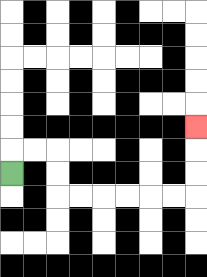{'start': '[0, 7]', 'end': '[8, 5]', 'path_directions': 'U,R,R,D,D,R,R,R,R,R,R,U,U,U', 'path_coordinates': '[[0, 7], [0, 6], [1, 6], [2, 6], [2, 7], [2, 8], [3, 8], [4, 8], [5, 8], [6, 8], [7, 8], [8, 8], [8, 7], [8, 6], [8, 5]]'}